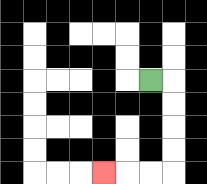{'start': '[6, 3]', 'end': '[4, 7]', 'path_directions': 'R,D,D,D,D,L,L,L', 'path_coordinates': '[[6, 3], [7, 3], [7, 4], [7, 5], [7, 6], [7, 7], [6, 7], [5, 7], [4, 7]]'}